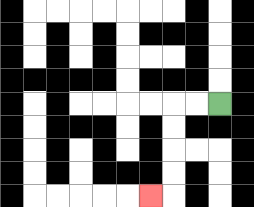{'start': '[9, 4]', 'end': '[6, 8]', 'path_directions': 'L,L,D,D,D,D,L', 'path_coordinates': '[[9, 4], [8, 4], [7, 4], [7, 5], [7, 6], [7, 7], [7, 8], [6, 8]]'}